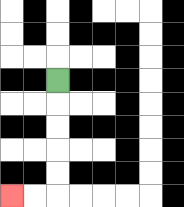{'start': '[2, 3]', 'end': '[0, 8]', 'path_directions': 'D,D,D,D,D,L,L', 'path_coordinates': '[[2, 3], [2, 4], [2, 5], [2, 6], [2, 7], [2, 8], [1, 8], [0, 8]]'}